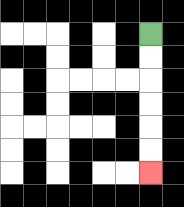{'start': '[6, 1]', 'end': '[6, 7]', 'path_directions': 'D,D,D,D,D,D', 'path_coordinates': '[[6, 1], [6, 2], [6, 3], [6, 4], [6, 5], [6, 6], [6, 7]]'}